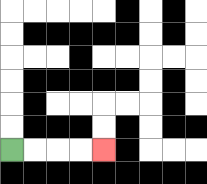{'start': '[0, 6]', 'end': '[4, 6]', 'path_directions': 'R,R,R,R', 'path_coordinates': '[[0, 6], [1, 6], [2, 6], [3, 6], [4, 6]]'}